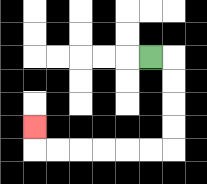{'start': '[6, 2]', 'end': '[1, 5]', 'path_directions': 'R,D,D,D,D,L,L,L,L,L,L,U', 'path_coordinates': '[[6, 2], [7, 2], [7, 3], [7, 4], [7, 5], [7, 6], [6, 6], [5, 6], [4, 6], [3, 6], [2, 6], [1, 6], [1, 5]]'}